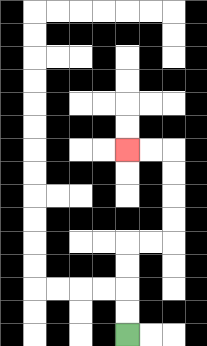{'start': '[5, 14]', 'end': '[5, 6]', 'path_directions': 'U,U,U,U,R,R,U,U,U,U,L,L', 'path_coordinates': '[[5, 14], [5, 13], [5, 12], [5, 11], [5, 10], [6, 10], [7, 10], [7, 9], [7, 8], [7, 7], [7, 6], [6, 6], [5, 6]]'}